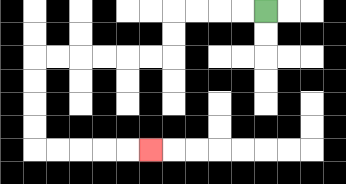{'start': '[11, 0]', 'end': '[6, 6]', 'path_directions': 'L,L,L,L,D,D,L,L,L,L,L,L,D,D,D,D,R,R,R,R,R', 'path_coordinates': '[[11, 0], [10, 0], [9, 0], [8, 0], [7, 0], [7, 1], [7, 2], [6, 2], [5, 2], [4, 2], [3, 2], [2, 2], [1, 2], [1, 3], [1, 4], [1, 5], [1, 6], [2, 6], [3, 6], [4, 6], [5, 6], [6, 6]]'}